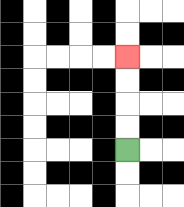{'start': '[5, 6]', 'end': '[5, 2]', 'path_directions': 'U,U,U,U', 'path_coordinates': '[[5, 6], [5, 5], [5, 4], [5, 3], [5, 2]]'}